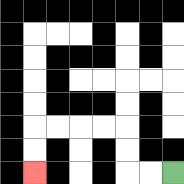{'start': '[7, 7]', 'end': '[1, 7]', 'path_directions': 'L,L,U,U,L,L,L,L,D,D', 'path_coordinates': '[[7, 7], [6, 7], [5, 7], [5, 6], [5, 5], [4, 5], [3, 5], [2, 5], [1, 5], [1, 6], [1, 7]]'}